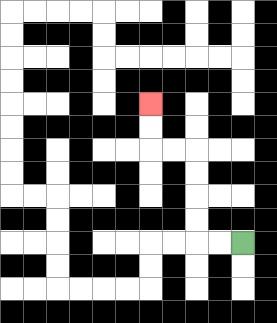{'start': '[10, 10]', 'end': '[6, 4]', 'path_directions': 'L,L,U,U,U,U,L,L,U,U', 'path_coordinates': '[[10, 10], [9, 10], [8, 10], [8, 9], [8, 8], [8, 7], [8, 6], [7, 6], [6, 6], [6, 5], [6, 4]]'}